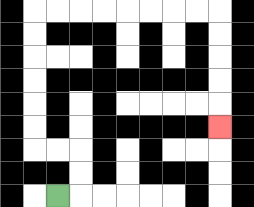{'start': '[2, 8]', 'end': '[9, 5]', 'path_directions': 'R,U,U,L,L,U,U,U,U,U,U,R,R,R,R,R,R,R,R,D,D,D,D,D', 'path_coordinates': '[[2, 8], [3, 8], [3, 7], [3, 6], [2, 6], [1, 6], [1, 5], [1, 4], [1, 3], [1, 2], [1, 1], [1, 0], [2, 0], [3, 0], [4, 0], [5, 0], [6, 0], [7, 0], [8, 0], [9, 0], [9, 1], [9, 2], [9, 3], [9, 4], [9, 5]]'}